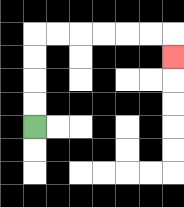{'start': '[1, 5]', 'end': '[7, 2]', 'path_directions': 'U,U,U,U,R,R,R,R,R,R,D', 'path_coordinates': '[[1, 5], [1, 4], [1, 3], [1, 2], [1, 1], [2, 1], [3, 1], [4, 1], [5, 1], [6, 1], [7, 1], [7, 2]]'}